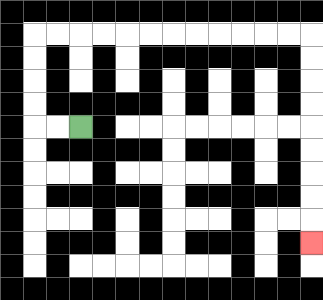{'start': '[3, 5]', 'end': '[13, 10]', 'path_directions': 'L,L,U,U,U,U,R,R,R,R,R,R,R,R,R,R,R,R,D,D,D,D,D,D,D,D,D', 'path_coordinates': '[[3, 5], [2, 5], [1, 5], [1, 4], [1, 3], [1, 2], [1, 1], [2, 1], [3, 1], [4, 1], [5, 1], [6, 1], [7, 1], [8, 1], [9, 1], [10, 1], [11, 1], [12, 1], [13, 1], [13, 2], [13, 3], [13, 4], [13, 5], [13, 6], [13, 7], [13, 8], [13, 9], [13, 10]]'}